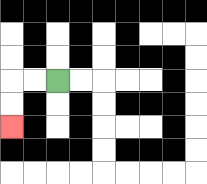{'start': '[2, 3]', 'end': '[0, 5]', 'path_directions': 'L,L,D,D', 'path_coordinates': '[[2, 3], [1, 3], [0, 3], [0, 4], [0, 5]]'}